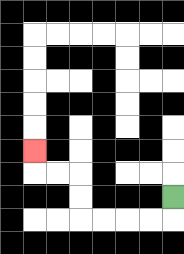{'start': '[7, 8]', 'end': '[1, 6]', 'path_directions': 'D,L,L,L,L,U,U,L,L,U', 'path_coordinates': '[[7, 8], [7, 9], [6, 9], [5, 9], [4, 9], [3, 9], [3, 8], [3, 7], [2, 7], [1, 7], [1, 6]]'}